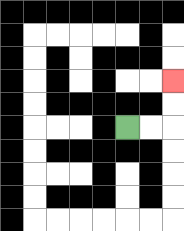{'start': '[5, 5]', 'end': '[7, 3]', 'path_directions': 'R,R,U,U', 'path_coordinates': '[[5, 5], [6, 5], [7, 5], [7, 4], [7, 3]]'}